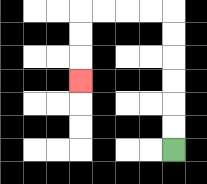{'start': '[7, 6]', 'end': '[3, 3]', 'path_directions': 'U,U,U,U,U,U,L,L,L,L,D,D,D', 'path_coordinates': '[[7, 6], [7, 5], [7, 4], [7, 3], [7, 2], [7, 1], [7, 0], [6, 0], [5, 0], [4, 0], [3, 0], [3, 1], [3, 2], [3, 3]]'}